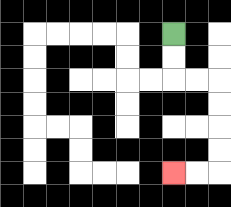{'start': '[7, 1]', 'end': '[7, 7]', 'path_directions': 'D,D,R,R,D,D,D,D,L,L', 'path_coordinates': '[[7, 1], [7, 2], [7, 3], [8, 3], [9, 3], [9, 4], [9, 5], [9, 6], [9, 7], [8, 7], [7, 7]]'}